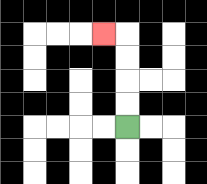{'start': '[5, 5]', 'end': '[4, 1]', 'path_directions': 'U,U,U,U,L', 'path_coordinates': '[[5, 5], [5, 4], [5, 3], [5, 2], [5, 1], [4, 1]]'}